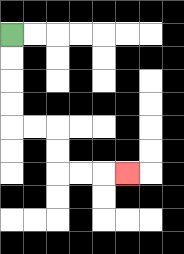{'start': '[0, 1]', 'end': '[5, 7]', 'path_directions': 'D,D,D,D,R,R,D,D,R,R,R', 'path_coordinates': '[[0, 1], [0, 2], [0, 3], [0, 4], [0, 5], [1, 5], [2, 5], [2, 6], [2, 7], [3, 7], [4, 7], [5, 7]]'}